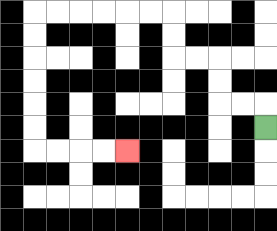{'start': '[11, 5]', 'end': '[5, 6]', 'path_directions': 'U,L,L,U,U,L,L,U,U,L,L,L,L,L,L,D,D,D,D,D,D,R,R,R,R', 'path_coordinates': '[[11, 5], [11, 4], [10, 4], [9, 4], [9, 3], [9, 2], [8, 2], [7, 2], [7, 1], [7, 0], [6, 0], [5, 0], [4, 0], [3, 0], [2, 0], [1, 0], [1, 1], [1, 2], [1, 3], [1, 4], [1, 5], [1, 6], [2, 6], [3, 6], [4, 6], [5, 6]]'}